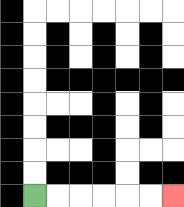{'start': '[1, 8]', 'end': '[7, 8]', 'path_directions': 'R,R,R,R,R,R', 'path_coordinates': '[[1, 8], [2, 8], [3, 8], [4, 8], [5, 8], [6, 8], [7, 8]]'}